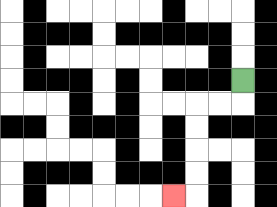{'start': '[10, 3]', 'end': '[7, 8]', 'path_directions': 'D,L,L,D,D,D,D,L', 'path_coordinates': '[[10, 3], [10, 4], [9, 4], [8, 4], [8, 5], [8, 6], [8, 7], [8, 8], [7, 8]]'}